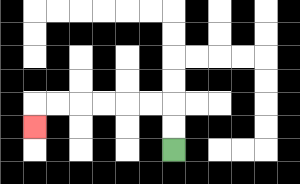{'start': '[7, 6]', 'end': '[1, 5]', 'path_directions': 'U,U,L,L,L,L,L,L,D', 'path_coordinates': '[[7, 6], [7, 5], [7, 4], [6, 4], [5, 4], [4, 4], [3, 4], [2, 4], [1, 4], [1, 5]]'}